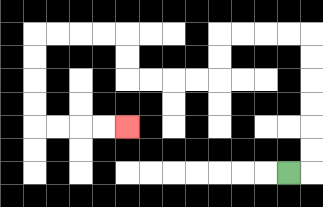{'start': '[12, 7]', 'end': '[5, 5]', 'path_directions': 'R,U,U,U,U,U,U,L,L,L,L,D,D,L,L,L,L,U,U,L,L,L,L,D,D,D,D,R,R,R,R', 'path_coordinates': '[[12, 7], [13, 7], [13, 6], [13, 5], [13, 4], [13, 3], [13, 2], [13, 1], [12, 1], [11, 1], [10, 1], [9, 1], [9, 2], [9, 3], [8, 3], [7, 3], [6, 3], [5, 3], [5, 2], [5, 1], [4, 1], [3, 1], [2, 1], [1, 1], [1, 2], [1, 3], [1, 4], [1, 5], [2, 5], [3, 5], [4, 5], [5, 5]]'}